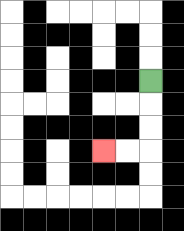{'start': '[6, 3]', 'end': '[4, 6]', 'path_directions': 'D,D,D,L,L', 'path_coordinates': '[[6, 3], [6, 4], [6, 5], [6, 6], [5, 6], [4, 6]]'}